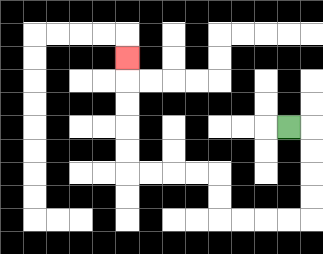{'start': '[12, 5]', 'end': '[5, 2]', 'path_directions': 'R,D,D,D,D,L,L,L,L,U,U,L,L,L,L,U,U,U,U,U', 'path_coordinates': '[[12, 5], [13, 5], [13, 6], [13, 7], [13, 8], [13, 9], [12, 9], [11, 9], [10, 9], [9, 9], [9, 8], [9, 7], [8, 7], [7, 7], [6, 7], [5, 7], [5, 6], [5, 5], [5, 4], [5, 3], [5, 2]]'}